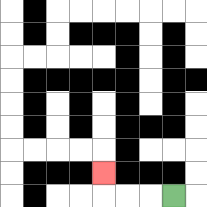{'start': '[7, 8]', 'end': '[4, 7]', 'path_directions': 'L,L,L,U', 'path_coordinates': '[[7, 8], [6, 8], [5, 8], [4, 8], [4, 7]]'}